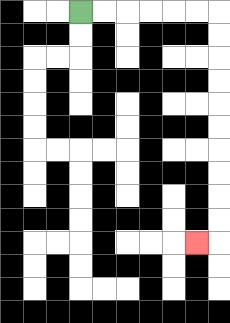{'start': '[3, 0]', 'end': '[8, 10]', 'path_directions': 'R,R,R,R,R,R,D,D,D,D,D,D,D,D,D,D,L', 'path_coordinates': '[[3, 0], [4, 0], [5, 0], [6, 0], [7, 0], [8, 0], [9, 0], [9, 1], [9, 2], [9, 3], [9, 4], [9, 5], [9, 6], [9, 7], [9, 8], [9, 9], [9, 10], [8, 10]]'}